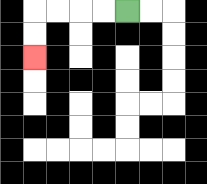{'start': '[5, 0]', 'end': '[1, 2]', 'path_directions': 'L,L,L,L,D,D', 'path_coordinates': '[[5, 0], [4, 0], [3, 0], [2, 0], [1, 0], [1, 1], [1, 2]]'}